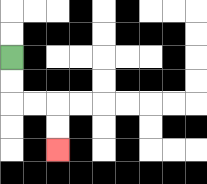{'start': '[0, 2]', 'end': '[2, 6]', 'path_directions': 'D,D,R,R,D,D', 'path_coordinates': '[[0, 2], [0, 3], [0, 4], [1, 4], [2, 4], [2, 5], [2, 6]]'}